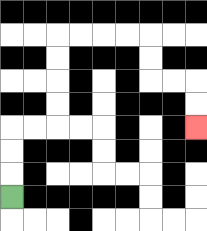{'start': '[0, 8]', 'end': '[8, 5]', 'path_directions': 'U,U,U,R,R,U,U,U,U,R,R,R,R,D,D,R,R,D,D', 'path_coordinates': '[[0, 8], [0, 7], [0, 6], [0, 5], [1, 5], [2, 5], [2, 4], [2, 3], [2, 2], [2, 1], [3, 1], [4, 1], [5, 1], [6, 1], [6, 2], [6, 3], [7, 3], [8, 3], [8, 4], [8, 5]]'}